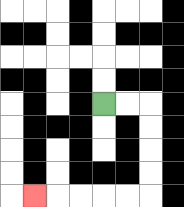{'start': '[4, 4]', 'end': '[1, 8]', 'path_directions': 'R,R,D,D,D,D,L,L,L,L,L', 'path_coordinates': '[[4, 4], [5, 4], [6, 4], [6, 5], [6, 6], [6, 7], [6, 8], [5, 8], [4, 8], [3, 8], [2, 8], [1, 8]]'}